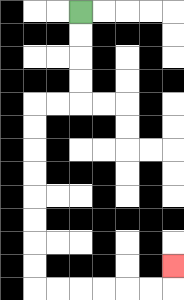{'start': '[3, 0]', 'end': '[7, 11]', 'path_directions': 'D,D,D,D,L,L,D,D,D,D,D,D,D,D,R,R,R,R,R,R,U', 'path_coordinates': '[[3, 0], [3, 1], [3, 2], [3, 3], [3, 4], [2, 4], [1, 4], [1, 5], [1, 6], [1, 7], [1, 8], [1, 9], [1, 10], [1, 11], [1, 12], [2, 12], [3, 12], [4, 12], [5, 12], [6, 12], [7, 12], [7, 11]]'}